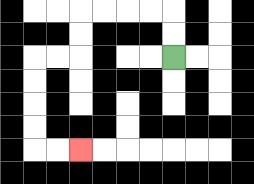{'start': '[7, 2]', 'end': '[3, 6]', 'path_directions': 'U,U,L,L,L,L,D,D,L,L,D,D,D,D,R,R', 'path_coordinates': '[[7, 2], [7, 1], [7, 0], [6, 0], [5, 0], [4, 0], [3, 0], [3, 1], [3, 2], [2, 2], [1, 2], [1, 3], [1, 4], [1, 5], [1, 6], [2, 6], [3, 6]]'}